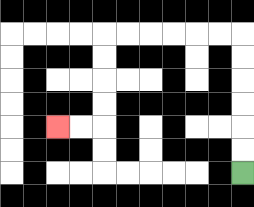{'start': '[10, 7]', 'end': '[2, 5]', 'path_directions': 'U,U,U,U,U,U,L,L,L,L,L,L,D,D,D,D,L,L', 'path_coordinates': '[[10, 7], [10, 6], [10, 5], [10, 4], [10, 3], [10, 2], [10, 1], [9, 1], [8, 1], [7, 1], [6, 1], [5, 1], [4, 1], [4, 2], [4, 3], [4, 4], [4, 5], [3, 5], [2, 5]]'}